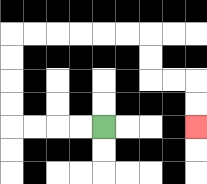{'start': '[4, 5]', 'end': '[8, 5]', 'path_directions': 'L,L,L,L,U,U,U,U,R,R,R,R,R,R,D,D,R,R,D,D', 'path_coordinates': '[[4, 5], [3, 5], [2, 5], [1, 5], [0, 5], [0, 4], [0, 3], [0, 2], [0, 1], [1, 1], [2, 1], [3, 1], [4, 1], [5, 1], [6, 1], [6, 2], [6, 3], [7, 3], [8, 3], [8, 4], [8, 5]]'}